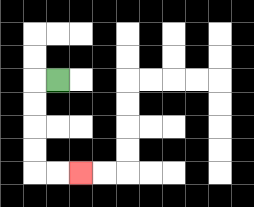{'start': '[2, 3]', 'end': '[3, 7]', 'path_directions': 'L,D,D,D,D,R,R', 'path_coordinates': '[[2, 3], [1, 3], [1, 4], [1, 5], [1, 6], [1, 7], [2, 7], [3, 7]]'}